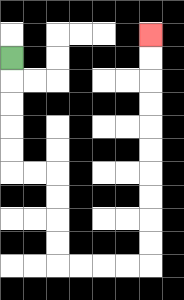{'start': '[0, 2]', 'end': '[6, 1]', 'path_directions': 'D,D,D,D,D,R,R,D,D,D,D,R,R,R,R,U,U,U,U,U,U,U,U,U,U', 'path_coordinates': '[[0, 2], [0, 3], [0, 4], [0, 5], [0, 6], [0, 7], [1, 7], [2, 7], [2, 8], [2, 9], [2, 10], [2, 11], [3, 11], [4, 11], [5, 11], [6, 11], [6, 10], [6, 9], [6, 8], [6, 7], [6, 6], [6, 5], [6, 4], [6, 3], [6, 2], [6, 1]]'}